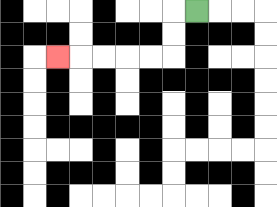{'start': '[8, 0]', 'end': '[2, 2]', 'path_directions': 'L,D,D,L,L,L,L,L', 'path_coordinates': '[[8, 0], [7, 0], [7, 1], [7, 2], [6, 2], [5, 2], [4, 2], [3, 2], [2, 2]]'}